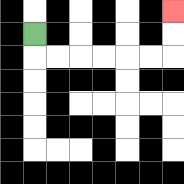{'start': '[1, 1]', 'end': '[7, 0]', 'path_directions': 'D,R,R,R,R,R,R,U,U', 'path_coordinates': '[[1, 1], [1, 2], [2, 2], [3, 2], [4, 2], [5, 2], [6, 2], [7, 2], [7, 1], [7, 0]]'}